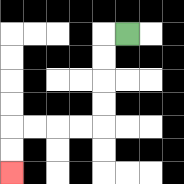{'start': '[5, 1]', 'end': '[0, 7]', 'path_directions': 'L,D,D,D,D,L,L,L,L,D,D', 'path_coordinates': '[[5, 1], [4, 1], [4, 2], [4, 3], [4, 4], [4, 5], [3, 5], [2, 5], [1, 5], [0, 5], [0, 6], [0, 7]]'}